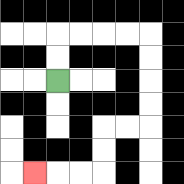{'start': '[2, 3]', 'end': '[1, 7]', 'path_directions': 'U,U,R,R,R,R,D,D,D,D,L,L,D,D,L,L,L', 'path_coordinates': '[[2, 3], [2, 2], [2, 1], [3, 1], [4, 1], [5, 1], [6, 1], [6, 2], [6, 3], [6, 4], [6, 5], [5, 5], [4, 5], [4, 6], [4, 7], [3, 7], [2, 7], [1, 7]]'}